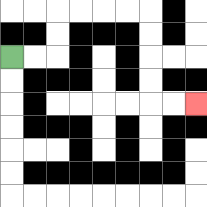{'start': '[0, 2]', 'end': '[8, 4]', 'path_directions': 'R,R,U,U,R,R,R,R,D,D,D,D,R,R', 'path_coordinates': '[[0, 2], [1, 2], [2, 2], [2, 1], [2, 0], [3, 0], [4, 0], [5, 0], [6, 0], [6, 1], [6, 2], [6, 3], [6, 4], [7, 4], [8, 4]]'}